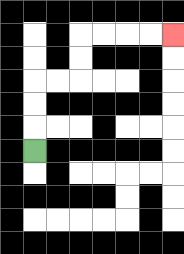{'start': '[1, 6]', 'end': '[7, 1]', 'path_directions': 'U,U,U,R,R,U,U,R,R,R,R', 'path_coordinates': '[[1, 6], [1, 5], [1, 4], [1, 3], [2, 3], [3, 3], [3, 2], [3, 1], [4, 1], [5, 1], [6, 1], [7, 1]]'}